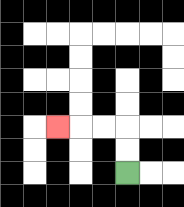{'start': '[5, 7]', 'end': '[2, 5]', 'path_directions': 'U,U,L,L,L', 'path_coordinates': '[[5, 7], [5, 6], [5, 5], [4, 5], [3, 5], [2, 5]]'}